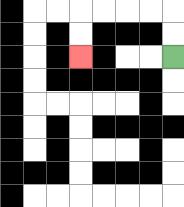{'start': '[7, 2]', 'end': '[3, 2]', 'path_directions': 'U,U,L,L,L,L,D,D', 'path_coordinates': '[[7, 2], [7, 1], [7, 0], [6, 0], [5, 0], [4, 0], [3, 0], [3, 1], [3, 2]]'}